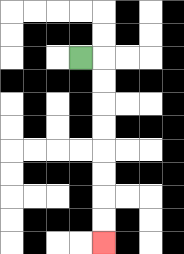{'start': '[3, 2]', 'end': '[4, 10]', 'path_directions': 'R,D,D,D,D,D,D,D,D', 'path_coordinates': '[[3, 2], [4, 2], [4, 3], [4, 4], [4, 5], [4, 6], [4, 7], [4, 8], [4, 9], [4, 10]]'}